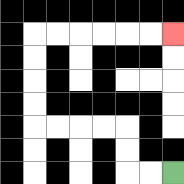{'start': '[7, 7]', 'end': '[7, 1]', 'path_directions': 'L,L,U,U,L,L,L,L,U,U,U,U,R,R,R,R,R,R', 'path_coordinates': '[[7, 7], [6, 7], [5, 7], [5, 6], [5, 5], [4, 5], [3, 5], [2, 5], [1, 5], [1, 4], [1, 3], [1, 2], [1, 1], [2, 1], [3, 1], [4, 1], [5, 1], [6, 1], [7, 1]]'}